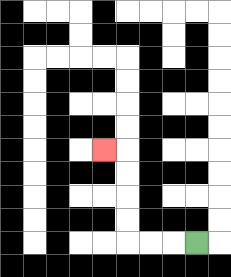{'start': '[8, 10]', 'end': '[4, 6]', 'path_directions': 'L,L,L,U,U,U,U,L', 'path_coordinates': '[[8, 10], [7, 10], [6, 10], [5, 10], [5, 9], [5, 8], [5, 7], [5, 6], [4, 6]]'}